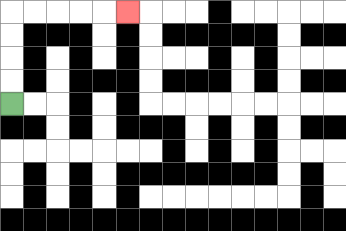{'start': '[0, 4]', 'end': '[5, 0]', 'path_directions': 'U,U,U,U,R,R,R,R,R', 'path_coordinates': '[[0, 4], [0, 3], [0, 2], [0, 1], [0, 0], [1, 0], [2, 0], [3, 0], [4, 0], [5, 0]]'}